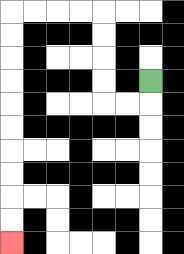{'start': '[6, 3]', 'end': '[0, 10]', 'path_directions': 'D,L,L,U,U,U,U,L,L,L,L,D,D,D,D,D,D,D,D,D,D', 'path_coordinates': '[[6, 3], [6, 4], [5, 4], [4, 4], [4, 3], [4, 2], [4, 1], [4, 0], [3, 0], [2, 0], [1, 0], [0, 0], [0, 1], [0, 2], [0, 3], [0, 4], [0, 5], [0, 6], [0, 7], [0, 8], [0, 9], [0, 10]]'}